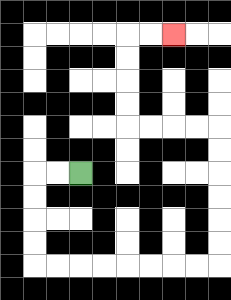{'start': '[3, 7]', 'end': '[7, 1]', 'path_directions': 'L,L,D,D,D,D,R,R,R,R,R,R,R,R,U,U,U,U,U,U,L,L,L,L,U,U,U,U,R,R', 'path_coordinates': '[[3, 7], [2, 7], [1, 7], [1, 8], [1, 9], [1, 10], [1, 11], [2, 11], [3, 11], [4, 11], [5, 11], [6, 11], [7, 11], [8, 11], [9, 11], [9, 10], [9, 9], [9, 8], [9, 7], [9, 6], [9, 5], [8, 5], [7, 5], [6, 5], [5, 5], [5, 4], [5, 3], [5, 2], [5, 1], [6, 1], [7, 1]]'}